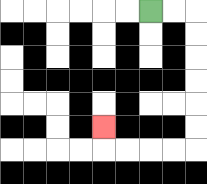{'start': '[6, 0]', 'end': '[4, 5]', 'path_directions': 'R,R,D,D,D,D,D,D,L,L,L,L,U', 'path_coordinates': '[[6, 0], [7, 0], [8, 0], [8, 1], [8, 2], [8, 3], [8, 4], [8, 5], [8, 6], [7, 6], [6, 6], [5, 6], [4, 6], [4, 5]]'}